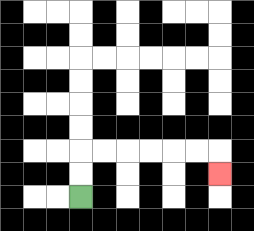{'start': '[3, 8]', 'end': '[9, 7]', 'path_directions': 'U,U,R,R,R,R,R,R,D', 'path_coordinates': '[[3, 8], [3, 7], [3, 6], [4, 6], [5, 6], [6, 6], [7, 6], [8, 6], [9, 6], [9, 7]]'}